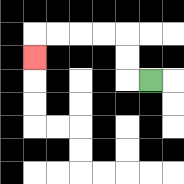{'start': '[6, 3]', 'end': '[1, 2]', 'path_directions': 'L,U,U,L,L,L,L,D', 'path_coordinates': '[[6, 3], [5, 3], [5, 2], [5, 1], [4, 1], [3, 1], [2, 1], [1, 1], [1, 2]]'}